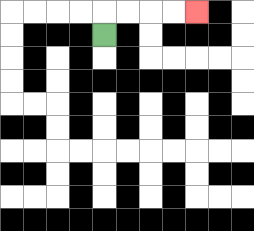{'start': '[4, 1]', 'end': '[8, 0]', 'path_directions': 'U,R,R,R,R', 'path_coordinates': '[[4, 1], [4, 0], [5, 0], [6, 0], [7, 0], [8, 0]]'}